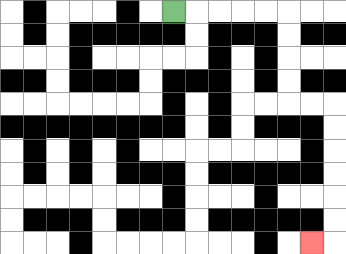{'start': '[7, 0]', 'end': '[13, 10]', 'path_directions': 'R,R,R,R,R,D,D,D,D,R,R,D,D,D,D,D,D,L', 'path_coordinates': '[[7, 0], [8, 0], [9, 0], [10, 0], [11, 0], [12, 0], [12, 1], [12, 2], [12, 3], [12, 4], [13, 4], [14, 4], [14, 5], [14, 6], [14, 7], [14, 8], [14, 9], [14, 10], [13, 10]]'}